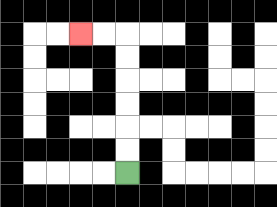{'start': '[5, 7]', 'end': '[3, 1]', 'path_directions': 'U,U,U,U,U,U,L,L', 'path_coordinates': '[[5, 7], [5, 6], [5, 5], [5, 4], [5, 3], [5, 2], [5, 1], [4, 1], [3, 1]]'}